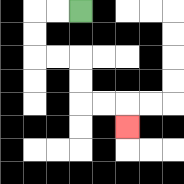{'start': '[3, 0]', 'end': '[5, 5]', 'path_directions': 'L,L,D,D,R,R,D,D,R,R,D', 'path_coordinates': '[[3, 0], [2, 0], [1, 0], [1, 1], [1, 2], [2, 2], [3, 2], [3, 3], [3, 4], [4, 4], [5, 4], [5, 5]]'}